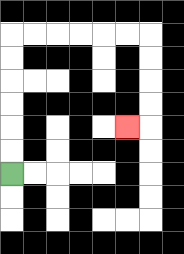{'start': '[0, 7]', 'end': '[5, 5]', 'path_directions': 'U,U,U,U,U,U,R,R,R,R,R,R,D,D,D,D,L', 'path_coordinates': '[[0, 7], [0, 6], [0, 5], [0, 4], [0, 3], [0, 2], [0, 1], [1, 1], [2, 1], [3, 1], [4, 1], [5, 1], [6, 1], [6, 2], [6, 3], [6, 4], [6, 5], [5, 5]]'}